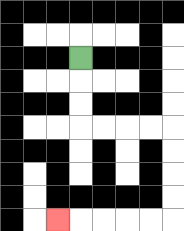{'start': '[3, 2]', 'end': '[2, 9]', 'path_directions': 'D,D,D,R,R,R,R,D,D,D,D,L,L,L,L,L', 'path_coordinates': '[[3, 2], [3, 3], [3, 4], [3, 5], [4, 5], [5, 5], [6, 5], [7, 5], [7, 6], [7, 7], [7, 8], [7, 9], [6, 9], [5, 9], [4, 9], [3, 9], [2, 9]]'}